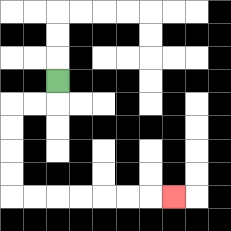{'start': '[2, 3]', 'end': '[7, 8]', 'path_directions': 'D,L,L,D,D,D,D,R,R,R,R,R,R,R', 'path_coordinates': '[[2, 3], [2, 4], [1, 4], [0, 4], [0, 5], [0, 6], [0, 7], [0, 8], [1, 8], [2, 8], [3, 8], [4, 8], [5, 8], [6, 8], [7, 8]]'}